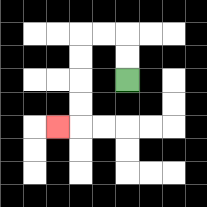{'start': '[5, 3]', 'end': '[2, 5]', 'path_directions': 'U,U,L,L,D,D,D,D,L', 'path_coordinates': '[[5, 3], [5, 2], [5, 1], [4, 1], [3, 1], [3, 2], [3, 3], [3, 4], [3, 5], [2, 5]]'}